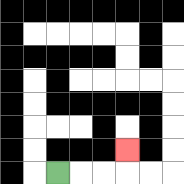{'start': '[2, 7]', 'end': '[5, 6]', 'path_directions': 'R,R,R,U', 'path_coordinates': '[[2, 7], [3, 7], [4, 7], [5, 7], [5, 6]]'}